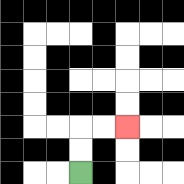{'start': '[3, 7]', 'end': '[5, 5]', 'path_directions': 'U,U,R,R', 'path_coordinates': '[[3, 7], [3, 6], [3, 5], [4, 5], [5, 5]]'}